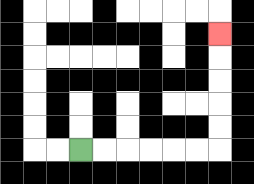{'start': '[3, 6]', 'end': '[9, 1]', 'path_directions': 'R,R,R,R,R,R,U,U,U,U,U', 'path_coordinates': '[[3, 6], [4, 6], [5, 6], [6, 6], [7, 6], [8, 6], [9, 6], [9, 5], [9, 4], [9, 3], [9, 2], [9, 1]]'}